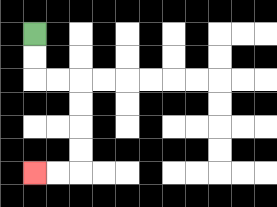{'start': '[1, 1]', 'end': '[1, 7]', 'path_directions': 'D,D,R,R,D,D,D,D,L,L', 'path_coordinates': '[[1, 1], [1, 2], [1, 3], [2, 3], [3, 3], [3, 4], [3, 5], [3, 6], [3, 7], [2, 7], [1, 7]]'}